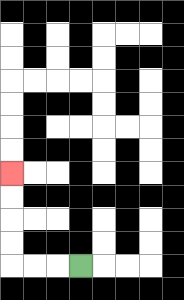{'start': '[3, 11]', 'end': '[0, 7]', 'path_directions': 'L,L,L,U,U,U,U', 'path_coordinates': '[[3, 11], [2, 11], [1, 11], [0, 11], [0, 10], [0, 9], [0, 8], [0, 7]]'}